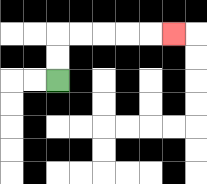{'start': '[2, 3]', 'end': '[7, 1]', 'path_directions': 'U,U,R,R,R,R,R', 'path_coordinates': '[[2, 3], [2, 2], [2, 1], [3, 1], [4, 1], [5, 1], [6, 1], [7, 1]]'}